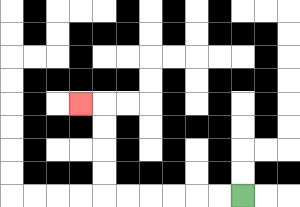{'start': '[10, 8]', 'end': '[3, 4]', 'path_directions': 'L,L,L,L,L,L,U,U,U,U,L', 'path_coordinates': '[[10, 8], [9, 8], [8, 8], [7, 8], [6, 8], [5, 8], [4, 8], [4, 7], [4, 6], [4, 5], [4, 4], [3, 4]]'}